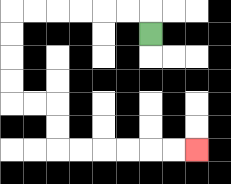{'start': '[6, 1]', 'end': '[8, 6]', 'path_directions': 'U,L,L,L,L,L,L,D,D,D,D,R,R,D,D,R,R,R,R,R,R', 'path_coordinates': '[[6, 1], [6, 0], [5, 0], [4, 0], [3, 0], [2, 0], [1, 0], [0, 0], [0, 1], [0, 2], [0, 3], [0, 4], [1, 4], [2, 4], [2, 5], [2, 6], [3, 6], [4, 6], [5, 6], [6, 6], [7, 6], [8, 6]]'}